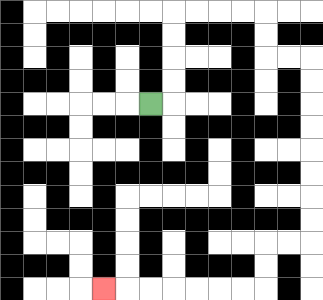{'start': '[6, 4]', 'end': '[4, 12]', 'path_directions': 'R,U,U,U,U,R,R,R,R,D,D,R,R,D,D,D,D,D,D,D,D,L,L,D,D,L,L,L,L,L,L,L', 'path_coordinates': '[[6, 4], [7, 4], [7, 3], [7, 2], [7, 1], [7, 0], [8, 0], [9, 0], [10, 0], [11, 0], [11, 1], [11, 2], [12, 2], [13, 2], [13, 3], [13, 4], [13, 5], [13, 6], [13, 7], [13, 8], [13, 9], [13, 10], [12, 10], [11, 10], [11, 11], [11, 12], [10, 12], [9, 12], [8, 12], [7, 12], [6, 12], [5, 12], [4, 12]]'}